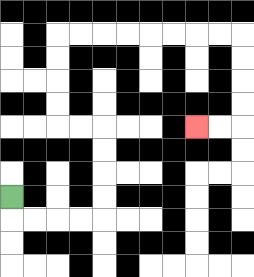{'start': '[0, 8]', 'end': '[8, 5]', 'path_directions': 'D,R,R,R,R,U,U,U,U,L,L,U,U,U,U,R,R,R,R,R,R,R,R,D,D,D,D,L,L', 'path_coordinates': '[[0, 8], [0, 9], [1, 9], [2, 9], [3, 9], [4, 9], [4, 8], [4, 7], [4, 6], [4, 5], [3, 5], [2, 5], [2, 4], [2, 3], [2, 2], [2, 1], [3, 1], [4, 1], [5, 1], [6, 1], [7, 1], [8, 1], [9, 1], [10, 1], [10, 2], [10, 3], [10, 4], [10, 5], [9, 5], [8, 5]]'}